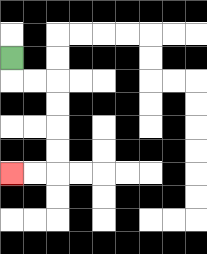{'start': '[0, 2]', 'end': '[0, 7]', 'path_directions': 'D,R,R,D,D,D,D,L,L', 'path_coordinates': '[[0, 2], [0, 3], [1, 3], [2, 3], [2, 4], [2, 5], [2, 6], [2, 7], [1, 7], [0, 7]]'}